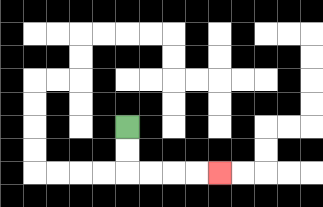{'start': '[5, 5]', 'end': '[9, 7]', 'path_directions': 'D,D,R,R,R,R', 'path_coordinates': '[[5, 5], [5, 6], [5, 7], [6, 7], [7, 7], [8, 7], [9, 7]]'}